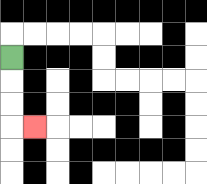{'start': '[0, 2]', 'end': '[1, 5]', 'path_directions': 'D,D,D,R', 'path_coordinates': '[[0, 2], [0, 3], [0, 4], [0, 5], [1, 5]]'}